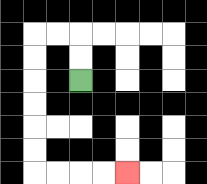{'start': '[3, 3]', 'end': '[5, 7]', 'path_directions': 'U,U,L,L,D,D,D,D,D,D,R,R,R,R', 'path_coordinates': '[[3, 3], [3, 2], [3, 1], [2, 1], [1, 1], [1, 2], [1, 3], [1, 4], [1, 5], [1, 6], [1, 7], [2, 7], [3, 7], [4, 7], [5, 7]]'}